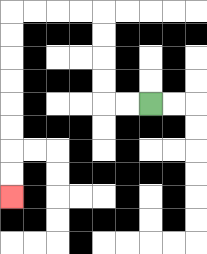{'start': '[6, 4]', 'end': '[0, 8]', 'path_directions': 'L,L,U,U,U,U,L,L,L,L,D,D,D,D,D,D,D,D', 'path_coordinates': '[[6, 4], [5, 4], [4, 4], [4, 3], [4, 2], [4, 1], [4, 0], [3, 0], [2, 0], [1, 0], [0, 0], [0, 1], [0, 2], [0, 3], [0, 4], [0, 5], [0, 6], [0, 7], [0, 8]]'}